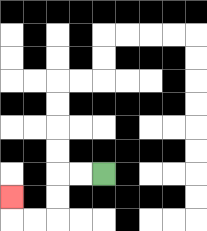{'start': '[4, 7]', 'end': '[0, 8]', 'path_directions': 'L,L,D,D,L,L,U', 'path_coordinates': '[[4, 7], [3, 7], [2, 7], [2, 8], [2, 9], [1, 9], [0, 9], [0, 8]]'}